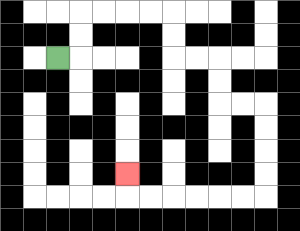{'start': '[2, 2]', 'end': '[5, 7]', 'path_directions': 'R,U,U,R,R,R,R,D,D,R,R,D,D,R,R,D,D,D,D,L,L,L,L,L,L,U', 'path_coordinates': '[[2, 2], [3, 2], [3, 1], [3, 0], [4, 0], [5, 0], [6, 0], [7, 0], [7, 1], [7, 2], [8, 2], [9, 2], [9, 3], [9, 4], [10, 4], [11, 4], [11, 5], [11, 6], [11, 7], [11, 8], [10, 8], [9, 8], [8, 8], [7, 8], [6, 8], [5, 8], [5, 7]]'}